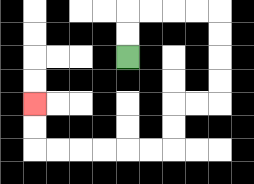{'start': '[5, 2]', 'end': '[1, 4]', 'path_directions': 'U,U,R,R,R,R,D,D,D,D,L,L,D,D,L,L,L,L,L,L,U,U', 'path_coordinates': '[[5, 2], [5, 1], [5, 0], [6, 0], [7, 0], [8, 0], [9, 0], [9, 1], [9, 2], [9, 3], [9, 4], [8, 4], [7, 4], [7, 5], [7, 6], [6, 6], [5, 6], [4, 6], [3, 6], [2, 6], [1, 6], [1, 5], [1, 4]]'}